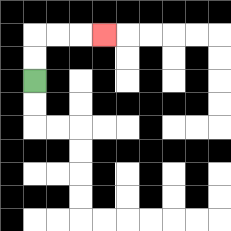{'start': '[1, 3]', 'end': '[4, 1]', 'path_directions': 'U,U,R,R,R', 'path_coordinates': '[[1, 3], [1, 2], [1, 1], [2, 1], [3, 1], [4, 1]]'}